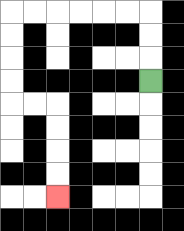{'start': '[6, 3]', 'end': '[2, 8]', 'path_directions': 'U,U,U,L,L,L,L,L,L,D,D,D,D,R,R,D,D,D,D', 'path_coordinates': '[[6, 3], [6, 2], [6, 1], [6, 0], [5, 0], [4, 0], [3, 0], [2, 0], [1, 0], [0, 0], [0, 1], [0, 2], [0, 3], [0, 4], [1, 4], [2, 4], [2, 5], [2, 6], [2, 7], [2, 8]]'}